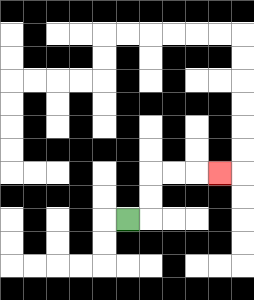{'start': '[5, 9]', 'end': '[9, 7]', 'path_directions': 'R,U,U,R,R,R', 'path_coordinates': '[[5, 9], [6, 9], [6, 8], [6, 7], [7, 7], [8, 7], [9, 7]]'}